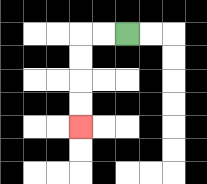{'start': '[5, 1]', 'end': '[3, 5]', 'path_directions': 'L,L,D,D,D,D', 'path_coordinates': '[[5, 1], [4, 1], [3, 1], [3, 2], [3, 3], [3, 4], [3, 5]]'}